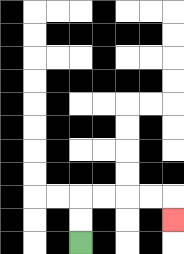{'start': '[3, 10]', 'end': '[7, 9]', 'path_directions': 'U,U,R,R,R,R,D', 'path_coordinates': '[[3, 10], [3, 9], [3, 8], [4, 8], [5, 8], [6, 8], [7, 8], [7, 9]]'}